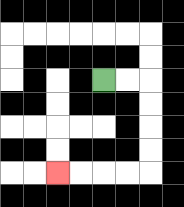{'start': '[4, 3]', 'end': '[2, 7]', 'path_directions': 'R,R,D,D,D,D,L,L,L,L', 'path_coordinates': '[[4, 3], [5, 3], [6, 3], [6, 4], [6, 5], [6, 6], [6, 7], [5, 7], [4, 7], [3, 7], [2, 7]]'}